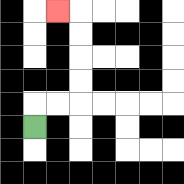{'start': '[1, 5]', 'end': '[2, 0]', 'path_directions': 'U,R,R,U,U,U,U,L', 'path_coordinates': '[[1, 5], [1, 4], [2, 4], [3, 4], [3, 3], [3, 2], [3, 1], [3, 0], [2, 0]]'}